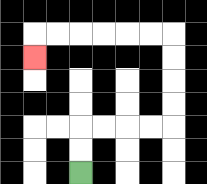{'start': '[3, 7]', 'end': '[1, 2]', 'path_directions': 'U,U,R,R,R,R,U,U,U,U,L,L,L,L,L,L,D', 'path_coordinates': '[[3, 7], [3, 6], [3, 5], [4, 5], [5, 5], [6, 5], [7, 5], [7, 4], [7, 3], [7, 2], [7, 1], [6, 1], [5, 1], [4, 1], [3, 1], [2, 1], [1, 1], [1, 2]]'}